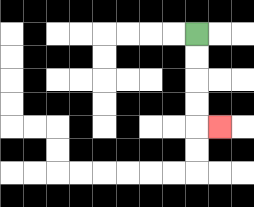{'start': '[8, 1]', 'end': '[9, 5]', 'path_directions': 'D,D,D,D,R', 'path_coordinates': '[[8, 1], [8, 2], [8, 3], [8, 4], [8, 5], [9, 5]]'}